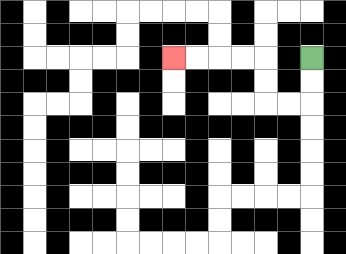{'start': '[13, 2]', 'end': '[7, 2]', 'path_directions': 'D,D,L,L,U,U,L,L,L,L', 'path_coordinates': '[[13, 2], [13, 3], [13, 4], [12, 4], [11, 4], [11, 3], [11, 2], [10, 2], [9, 2], [8, 2], [7, 2]]'}